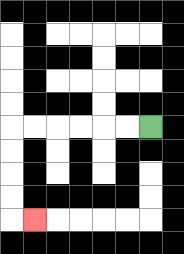{'start': '[6, 5]', 'end': '[1, 9]', 'path_directions': 'L,L,L,L,L,L,D,D,D,D,R', 'path_coordinates': '[[6, 5], [5, 5], [4, 5], [3, 5], [2, 5], [1, 5], [0, 5], [0, 6], [0, 7], [0, 8], [0, 9], [1, 9]]'}